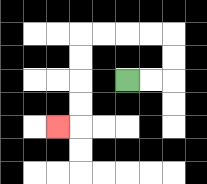{'start': '[5, 3]', 'end': '[2, 5]', 'path_directions': 'R,R,U,U,L,L,L,L,D,D,D,D,L', 'path_coordinates': '[[5, 3], [6, 3], [7, 3], [7, 2], [7, 1], [6, 1], [5, 1], [4, 1], [3, 1], [3, 2], [3, 3], [3, 4], [3, 5], [2, 5]]'}